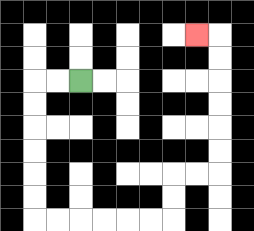{'start': '[3, 3]', 'end': '[8, 1]', 'path_directions': 'L,L,D,D,D,D,D,D,R,R,R,R,R,R,U,U,R,R,U,U,U,U,U,U,L', 'path_coordinates': '[[3, 3], [2, 3], [1, 3], [1, 4], [1, 5], [1, 6], [1, 7], [1, 8], [1, 9], [2, 9], [3, 9], [4, 9], [5, 9], [6, 9], [7, 9], [7, 8], [7, 7], [8, 7], [9, 7], [9, 6], [9, 5], [9, 4], [9, 3], [9, 2], [9, 1], [8, 1]]'}